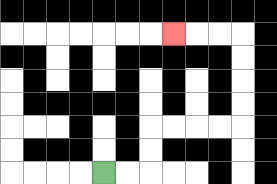{'start': '[4, 7]', 'end': '[7, 1]', 'path_directions': 'R,R,U,U,R,R,R,R,U,U,U,U,L,L,L', 'path_coordinates': '[[4, 7], [5, 7], [6, 7], [6, 6], [6, 5], [7, 5], [8, 5], [9, 5], [10, 5], [10, 4], [10, 3], [10, 2], [10, 1], [9, 1], [8, 1], [7, 1]]'}